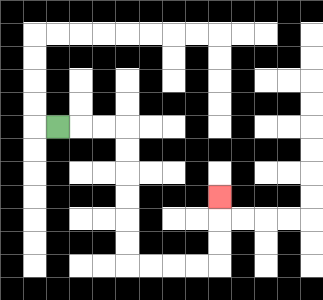{'start': '[2, 5]', 'end': '[9, 8]', 'path_directions': 'R,R,R,D,D,D,D,D,D,R,R,R,R,U,U,U', 'path_coordinates': '[[2, 5], [3, 5], [4, 5], [5, 5], [5, 6], [5, 7], [5, 8], [5, 9], [5, 10], [5, 11], [6, 11], [7, 11], [8, 11], [9, 11], [9, 10], [9, 9], [9, 8]]'}